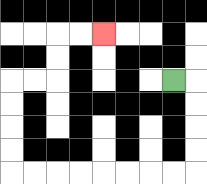{'start': '[7, 3]', 'end': '[4, 1]', 'path_directions': 'R,D,D,D,D,L,L,L,L,L,L,L,L,U,U,U,U,R,R,U,U,R,R', 'path_coordinates': '[[7, 3], [8, 3], [8, 4], [8, 5], [8, 6], [8, 7], [7, 7], [6, 7], [5, 7], [4, 7], [3, 7], [2, 7], [1, 7], [0, 7], [0, 6], [0, 5], [0, 4], [0, 3], [1, 3], [2, 3], [2, 2], [2, 1], [3, 1], [4, 1]]'}